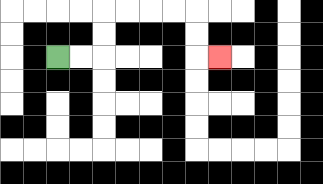{'start': '[2, 2]', 'end': '[9, 2]', 'path_directions': 'R,R,U,U,R,R,R,R,D,D,R', 'path_coordinates': '[[2, 2], [3, 2], [4, 2], [4, 1], [4, 0], [5, 0], [6, 0], [7, 0], [8, 0], [8, 1], [8, 2], [9, 2]]'}